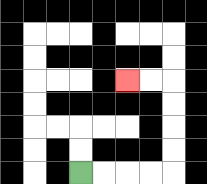{'start': '[3, 7]', 'end': '[5, 3]', 'path_directions': 'R,R,R,R,U,U,U,U,L,L', 'path_coordinates': '[[3, 7], [4, 7], [5, 7], [6, 7], [7, 7], [7, 6], [7, 5], [7, 4], [7, 3], [6, 3], [5, 3]]'}